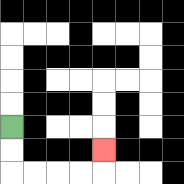{'start': '[0, 5]', 'end': '[4, 6]', 'path_directions': 'D,D,R,R,R,R,U', 'path_coordinates': '[[0, 5], [0, 6], [0, 7], [1, 7], [2, 7], [3, 7], [4, 7], [4, 6]]'}